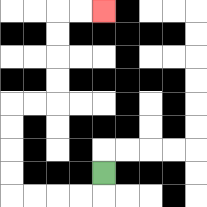{'start': '[4, 7]', 'end': '[4, 0]', 'path_directions': 'D,L,L,L,L,U,U,U,U,R,R,U,U,U,U,R,R', 'path_coordinates': '[[4, 7], [4, 8], [3, 8], [2, 8], [1, 8], [0, 8], [0, 7], [0, 6], [0, 5], [0, 4], [1, 4], [2, 4], [2, 3], [2, 2], [2, 1], [2, 0], [3, 0], [4, 0]]'}